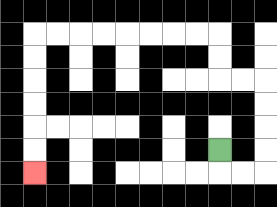{'start': '[9, 6]', 'end': '[1, 7]', 'path_directions': 'D,R,R,U,U,U,U,L,L,U,U,L,L,L,L,L,L,L,L,D,D,D,D,D,D', 'path_coordinates': '[[9, 6], [9, 7], [10, 7], [11, 7], [11, 6], [11, 5], [11, 4], [11, 3], [10, 3], [9, 3], [9, 2], [9, 1], [8, 1], [7, 1], [6, 1], [5, 1], [4, 1], [3, 1], [2, 1], [1, 1], [1, 2], [1, 3], [1, 4], [1, 5], [1, 6], [1, 7]]'}